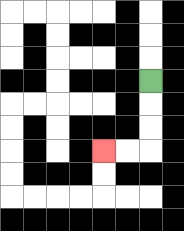{'start': '[6, 3]', 'end': '[4, 6]', 'path_directions': 'D,D,D,L,L', 'path_coordinates': '[[6, 3], [6, 4], [6, 5], [6, 6], [5, 6], [4, 6]]'}